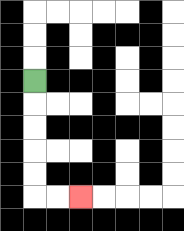{'start': '[1, 3]', 'end': '[3, 8]', 'path_directions': 'D,D,D,D,D,R,R', 'path_coordinates': '[[1, 3], [1, 4], [1, 5], [1, 6], [1, 7], [1, 8], [2, 8], [3, 8]]'}